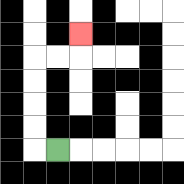{'start': '[2, 6]', 'end': '[3, 1]', 'path_directions': 'L,U,U,U,U,R,R,U', 'path_coordinates': '[[2, 6], [1, 6], [1, 5], [1, 4], [1, 3], [1, 2], [2, 2], [3, 2], [3, 1]]'}